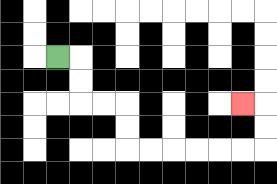{'start': '[2, 2]', 'end': '[10, 4]', 'path_directions': 'R,D,D,R,R,D,D,R,R,R,R,R,R,U,U,L', 'path_coordinates': '[[2, 2], [3, 2], [3, 3], [3, 4], [4, 4], [5, 4], [5, 5], [5, 6], [6, 6], [7, 6], [8, 6], [9, 6], [10, 6], [11, 6], [11, 5], [11, 4], [10, 4]]'}